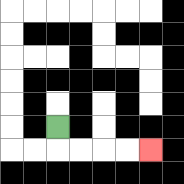{'start': '[2, 5]', 'end': '[6, 6]', 'path_directions': 'D,R,R,R,R', 'path_coordinates': '[[2, 5], [2, 6], [3, 6], [4, 6], [5, 6], [6, 6]]'}